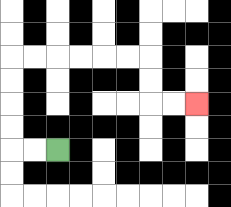{'start': '[2, 6]', 'end': '[8, 4]', 'path_directions': 'L,L,U,U,U,U,R,R,R,R,R,R,D,D,R,R', 'path_coordinates': '[[2, 6], [1, 6], [0, 6], [0, 5], [0, 4], [0, 3], [0, 2], [1, 2], [2, 2], [3, 2], [4, 2], [5, 2], [6, 2], [6, 3], [6, 4], [7, 4], [8, 4]]'}